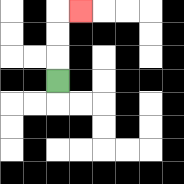{'start': '[2, 3]', 'end': '[3, 0]', 'path_directions': 'U,U,U,R', 'path_coordinates': '[[2, 3], [2, 2], [2, 1], [2, 0], [3, 0]]'}